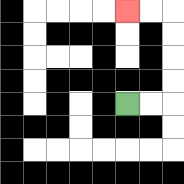{'start': '[5, 4]', 'end': '[5, 0]', 'path_directions': 'R,R,U,U,U,U,L,L', 'path_coordinates': '[[5, 4], [6, 4], [7, 4], [7, 3], [7, 2], [7, 1], [7, 0], [6, 0], [5, 0]]'}